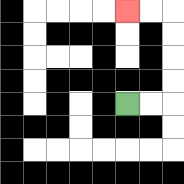{'start': '[5, 4]', 'end': '[5, 0]', 'path_directions': 'R,R,U,U,U,U,L,L', 'path_coordinates': '[[5, 4], [6, 4], [7, 4], [7, 3], [7, 2], [7, 1], [7, 0], [6, 0], [5, 0]]'}